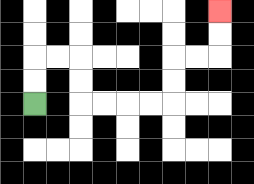{'start': '[1, 4]', 'end': '[9, 0]', 'path_directions': 'U,U,R,R,D,D,R,R,R,R,U,U,R,R,U,U', 'path_coordinates': '[[1, 4], [1, 3], [1, 2], [2, 2], [3, 2], [3, 3], [3, 4], [4, 4], [5, 4], [6, 4], [7, 4], [7, 3], [7, 2], [8, 2], [9, 2], [9, 1], [9, 0]]'}